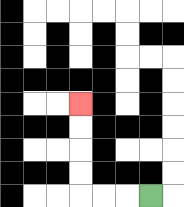{'start': '[6, 8]', 'end': '[3, 4]', 'path_directions': 'L,L,L,U,U,U,U', 'path_coordinates': '[[6, 8], [5, 8], [4, 8], [3, 8], [3, 7], [3, 6], [3, 5], [3, 4]]'}